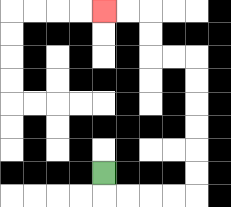{'start': '[4, 7]', 'end': '[4, 0]', 'path_directions': 'D,R,R,R,R,U,U,U,U,U,U,L,L,U,U,L,L', 'path_coordinates': '[[4, 7], [4, 8], [5, 8], [6, 8], [7, 8], [8, 8], [8, 7], [8, 6], [8, 5], [8, 4], [8, 3], [8, 2], [7, 2], [6, 2], [6, 1], [6, 0], [5, 0], [4, 0]]'}